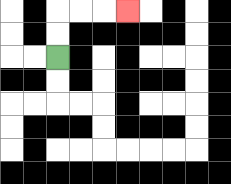{'start': '[2, 2]', 'end': '[5, 0]', 'path_directions': 'U,U,R,R,R', 'path_coordinates': '[[2, 2], [2, 1], [2, 0], [3, 0], [4, 0], [5, 0]]'}